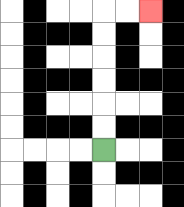{'start': '[4, 6]', 'end': '[6, 0]', 'path_directions': 'U,U,U,U,U,U,R,R', 'path_coordinates': '[[4, 6], [4, 5], [4, 4], [4, 3], [4, 2], [4, 1], [4, 0], [5, 0], [6, 0]]'}